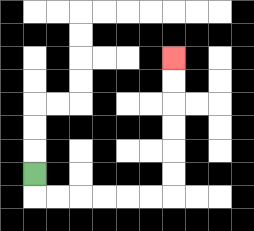{'start': '[1, 7]', 'end': '[7, 2]', 'path_directions': 'D,R,R,R,R,R,R,U,U,U,U,U,U', 'path_coordinates': '[[1, 7], [1, 8], [2, 8], [3, 8], [4, 8], [5, 8], [6, 8], [7, 8], [7, 7], [7, 6], [7, 5], [7, 4], [7, 3], [7, 2]]'}